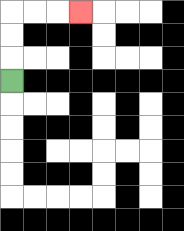{'start': '[0, 3]', 'end': '[3, 0]', 'path_directions': 'U,U,U,R,R,R', 'path_coordinates': '[[0, 3], [0, 2], [0, 1], [0, 0], [1, 0], [2, 0], [3, 0]]'}